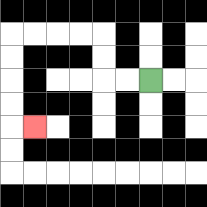{'start': '[6, 3]', 'end': '[1, 5]', 'path_directions': 'L,L,U,U,L,L,L,L,D,D,D,D,R', 'path_coordinates': '[[6, 3], [5, 3], [4, 3], [4, 2], [4, 1], [3, 1], [2, 1], [1, 1], [0, 1], [0, 2], [0, 3], [0, 4], [0, 5], [1, 5]]'}